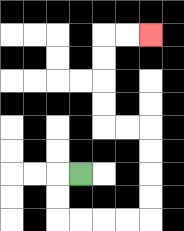{'start': '[3, 7]', 'end': '[6, 1]', 'path_directions': 'L,D,D,R,R,R,R,U,U,U,U,L,L,U,U,U,U,R,R', 'path_coordinates': '[[3, 7], [2, 7], [2, 8], [2, 9], [3, 9], [4, 9], [5, 9], [6, 9], [6, 8], [6, 7], [6, 6], [6, 5], [5, 5], [4, 5], [4, 4], [4, 3], [4, 2], [4, 1], [5, 1], [6, 1]]'}